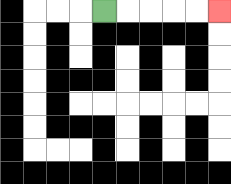{'start': '[4, 0]', 'end': '[9, 0]', 'path_directions': 'R,R,R,R,R', 'path_coordinates': '[[4, 0], [5, 0], [6, 0], [7, 0], [8, 0], [9, 0]]'}